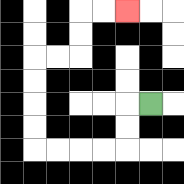{'start': '[6, 4]', 'end': '[5, 0]', 'path_directions': 'L,D,D,L,L,L,L,U,U,U,U,R,R,U,U,R,R', 'path_coordinates': '[[6, 4], [5, 4], [5, 5], [5, 6], [4, 6], [3, 6], [2, 6], [1, 6], [1, 5], [1, 4], [1, 3], [1, 2], [2, 2], [3, 2], [3, 1], [3, 0], [4, 0], [5, 0]]'}